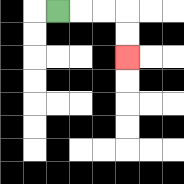{'start': '[2, 0]', 'end': '[5, 2]', 'path_directions': 'R,R,R,D,D', 'path_coordinates': '[[2, 0], [3, 0], [4, 0], [5, 0], [5, 1], [5, 2]]'}